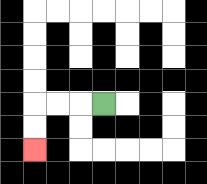{'start': '[4, 4]', 'end': '[1, 6]', 'path_directions': 'L,L,L,D,D', 'path_coordinates': '[[4, 4], [3, 4], [2, 4], [1, 4], [1, 5], [1, 6]]'}